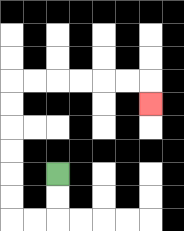{'start': '[2, 7]', 'end': '[6, 4]', 'path_directions': 'D,D,L,L,U,U,U,U,U,U,R,R,R,R,R,R,D', 'path_coordinates': '[[2, 7], [2, 8], [2, 9], [1, 9], [0, 9], [0, 8], [0, 7], [0, 6], [0, 5], [0, 4], [0, 3], [1, 3], [2, 3], [3, 3], [4, 3], [5, 3], [6, 3], [6, 4]]'}